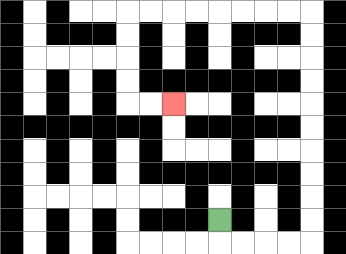{'start': '[9, 9]', 'end': '[7, 4]', 'path_directions': 'D,R,R,R,R,U,U,U,U,U,U,U,U,U,U,L,L,L,L,L,L,L,L,D,D,D,D,R,R', 'path_coordinates': '[[9, 9], [9, 10], [10, 10], [11, 10], [12, 10], [13, 10], [13, 9], [13, 8], [13, 7], [13, 6], [13, 5], [13, 4], [13, 3], [13, 2], [13, 1], [13, 0], [12, 0], [11, 0], [10, 0], [9, 0], [8, 0], [7, 0], [6, 0], [5, 0], [5, 1], [5, 2], [5, 3], [5, 4], [6, 4], [7, 4]]'}